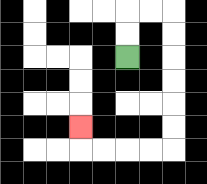{'start': '[5, 2]', 'end': '[3, 5]', 'path_directions': 'U,U,R,R,D,D,D,D,D,D,L,L,L,L,U', 'path_coordinates': '[[5, 2], [5, 1], [5, 0], [6, 0], [7, 0], [7, 1], [7, 2], [7, 3], [7, 4], [7, 5], [7, 6], [6, 6], [5, 6], [4, 6], [3, 6], [3, 5]]'}